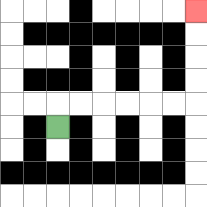{'start': '[2, 5]', 'end': '[8, 0]', 'path_directions': 'U,R,R,R,R,R,R,U,U,U,U', 'path_coordinates': '[[2, 5], [2, 4], [3, 4], [4, 4], [5, 4], [6, 4], [7, 4], [8, 4], [8, 3], [8, 2], [8, 1], [8, 0]]'}